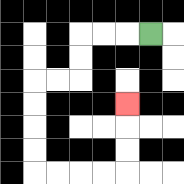{'start': '[6, 1]', 'end': '[5, 4]', 'path_directions': 'L,L,L,D,D,L,L,D,D,D,D,R,R,R,R,U,U,U', 'path_coordinates': '[[6, 1], [5, 1], [4, 1], [3, 1], [3, 2], [3, 3], [2, 3], [1, 3], [1, 4], [1, 5], [1, 6], [1, 7], [2, 7], [3, 7], [4, 7], [5, 7], [5, 6], [5, 5], [5, 4]]'}